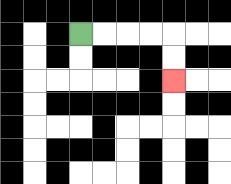{'start': '[3, 1]', 'end': '[7, 3]', 'path_directions': 'R,R,R,R,D,D', 'path_coordinates': '[[3, 1], [4, 1], [5, 1], [6, 1], [7, 1], [7, 2], [7, 3]]'}